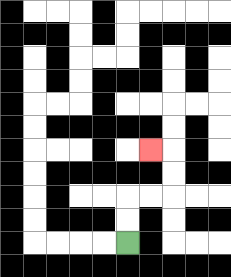{'start': '[5, 10]', 'end': '[6, 6]', 'path_directions': 'U,U,R,R,U,U,L', 'path_coordinates': '[[5, 10], [5, 9], [5, 8], [6, 8], [7, 8], [7, 7], [7, 6], [6, 6]]'}